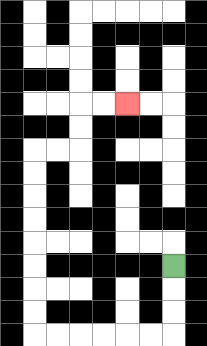{'start': '[7, 11]', 'end': '[5, 4]', 'path_directions': 'D,D,D,L,L,L,L,L,L,U,U,U,U,U,U,U,U,R,R,U,U,R,R', 'path_coordinates': '[[7, 11], [7, 12], [7, 13], [7, 14], [6, 14], [5, 14], [4, 14], [3, 14], [2, 14], [1, 14], [1, 13], [1, 12], [1, 11], [1, 10], [1, 9], [1, 8], [1, 7], [1, 6], [2, 6], [3, 6], [3, 5], [3, 4], [4, 4], [5, 4]]'}